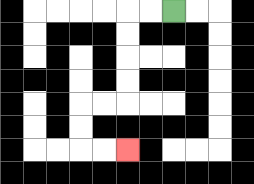{'start': '[7, 0]', 'end': '[5, 6]', 'path_directions': 'L,L,D,D,D,D,L,L,D,D,R,R', 'path_coordinates': '[[7, 0], [6, 0], [5, 0], [5, 1], [5, 2], [5, 3], [5, 4], [4, 4], [3, 4], [3, 5], [3, 6], [4, 6], [5, 6]]'}